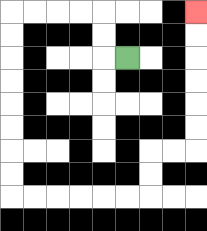{'start': '[5, 2]', 'end': '[8, 0]', 'path_directions': 'L,U,U,L,L,L,L,D,D,D,D,D,D,D,D,R,R,R,R,R,R,U,U,R,R,U,U,U,U,U,U', 'path_coordinates': '[[5, 2], [4, 2], [4, 1], [4, 0], [3, 0], [2, 0], [1, 0], [0, 0], [0, 1], [0, 2], [0, 3], [0, 4], [0, 5], [0, 6], [0, 7], [0, 8], [1, 8], [2, 8], [3, 8], [4, 8], [5, 8], [6, 8], [6, 7], [6, 6], [7, 6], [8, 6], [8, 5], [8, 4], [8, 3], [8, 2], [8, 1], [8, 0]]'}